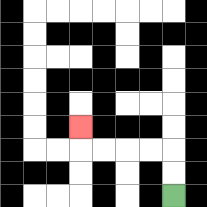{'start': '[7, 8]', 'end': '[3, 5]', 'path_directions': 'U,U,L,L,L,L,U', 'path_coordinates': '[[7, 8], [7, 7], [7, 6], [6, 6], [5, 6], [4, 6], [3, 6], [3, 5]]'}